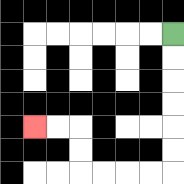{'start': '[7, 1]', 'end': '[1, 5]', 'path_directions': 'D,D,D,D,D,D,L,L,L,L,U,U,L,L', 'path_coordinates': '[[7, 1], [7, 2], [7, 3], [7, 4], [7, 5], [7, 6], [7, 7], [6, 7], [5, 7], [4, 7], [3, 7], [3, 6], [3, 5], [2, 5], [1, 5]]'}